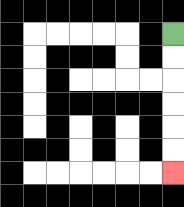{'start': '[7, 1]', 'end': '[7, 7]', 'path_directions': 'D,D,D,D,D,D', 'path_coordinates': '[[7, 1], [7, 2], [7, 3], [7, 4], [7, 5], [7, 6], [7, 7]]'}